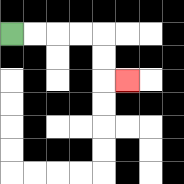{'start': '[0, 1]', 'end': '[5, 3]', 'path_directions': 'R,R,R,R,D,D,R', 'path_coordinates': '[[0, 1], [1, 1], [2, 1], [3, 1], [4, 1], [4, 2], [4, 3], [5, 3]]'}